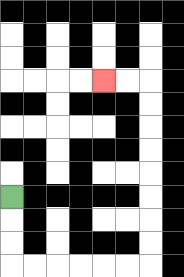{'start': '[0, 8]', 'end': '[4, 3]', 'path_directions': 'D,D,D,R,R,R,R,R,R,U,U,U,U,U,U,U,U,L,L', 'path_coordinates': '[[0, 8], [0, 9], [0, 10], [0, 11], [1, 11], [2, 11], [3, 11], [4, 11], [5, 11], [6, 11], [6, 10], [6, 9], [6, 8], [6, 7], [6, 6], [6, 5], [6, 4], [6, 3], [5, 3], [4, 3]]'}